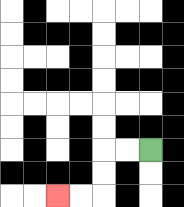{'start': '[6, 6]', 'end': '[2, 8]', 'path_directions': 'L,L,D,D,L,L', 'path_coordinates': '[[6, 6], [5, 6], [4, 6], [4, 7], [4, 8], [3, 8], [2, 8]]'}